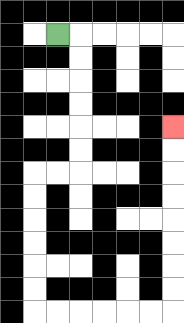{'start': '[2, 1]', 'end': '[7, 5]', 'path_directions': 'R,D,D,D,D,D,D,L,L,D,D,D,D,D,D,R,R,R,R,R,R,U,U,U,U,U,U,U,U', 'path_coordinates': '[[2, 1], [3, 1], [3, 2], [3, 3], [3, 4], [3, 5], [3, 6], [3, 7], [2, 7], [1, 7], [1, 8], [1, 9], [1, 10], [1, 11], [1, 12], [1, 13], [2, 13], [3, 13], [4, 13], [5, 13], [6, 13], [7, 13], [7, 12], [7, 11], [7, 10], [7, 9], [7, 8], [7, 7], [7, 6], [7, 5]]'}